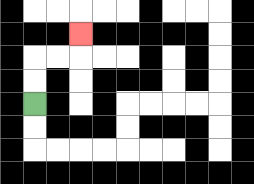{'start': '[1, 4]', 'end': '[3, 1]', 'path_directions': 'U,U,R,R,U', 'path_coordinates': '[[1, 4], [1, 3], [1, 2], [2, 2], [3, 2], [3, 1]]'}